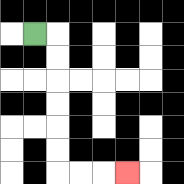{'start': '[1, 1]', 'end': '[5, 7]', 'path_directions': 'R,D,D,D,D,D,D,R,R,R', 'path_coordinates': '[[1, 1], [2, 1], [2, 2], [2, 3], [2, 4], [2, 5], [2, 6], [2, 7], [3, 7], [4, 7], [5, 7]]'}